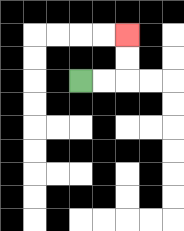{'start': '[3, 3]', 'end': '[5, 1]', 'path_directions': 'R,R,U,U', 'path_coordinates': '[[3, 3], [4, 3], [5, 3], [5, 2], [5, 1]]'}